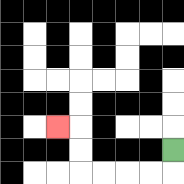{'start': '[7, 6]', 'end': '[2, 5]', 'path_directions': 'D,L,L,L,L,U,U,L', 'path_coordinates': '[[7, 6], [7, 7], [6, 7], [5, 7], [4, 7], [3, 7], [3, 6], [3, 5], [2, 5]]'}